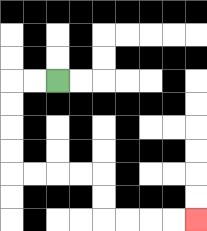{'start': '[2, 3]', 'end': '[8, 9]', 'path_directions': 'L,L,D,D,D,D,R,R,R,R,D,D,R,R,R,R', 'path_coordinates': '[[2, 3], [1, 3], [0, 3], [0, 4], [0, 5], [0, 6], [0, 7], [1, 7], [2, 7], [3, 7], [4, 7], [4, 8], [4, 9], [5, 9], [6, 9], [7, 9], [8, 9]]'}